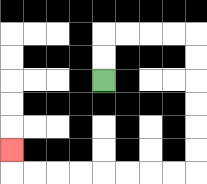{'start': '[4, 3]', 'end': '[0, 6]', 'path_directions': 'U,U,R,R,R,R,D,D,D,D,D,D,L,L,L,L,L,L,L,L,U', 'path_coordinates': '[[4, 3], [4, 2], [4, 1], [5, 1], [6, 1], [7, 1], [8, 1], [8, 2], [8, 3], [8, 4], [8, 5], [8, 6], [8, 7], [7, 7], [6, 7], [5, 7], [4, 7], [3, 7], [2, 7], [1, 7], [0, 7], [0, 6]]'}